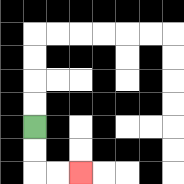{'start': '[1, 5]', 'end': '[3, 7]', 'path_directions': 'D,D,R,R', 'path_coordinates': '[[1, 5], [1, 6], [1, 7], [2, 7], [3, 7]]'}